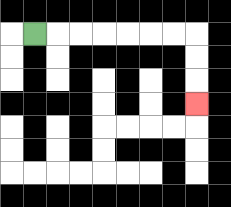{'start': '[1, 1]', 'end': '[8, 4]', 'path_directions': 'R,R,R,R,R,R,R,D,D,D', 'path_coordinates': '[[1, 1], [2, 1], [3, 1], [4, 1], [5, 1], [6, 1], [7, 1], [8, 1], [8, 2], [8, 3], [8, 4]]'}